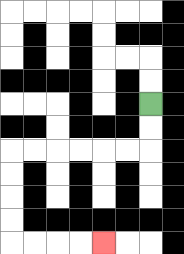{'start': '[6, 4]', 'end': '[4, 10]', 'path_directions': 'D,D,L,L,L,L,L,L,D,D,D,D,R,R,R,R', 'path_coordinates': '[[6, 4], [6, 5], [6, 6], [5, 6], [4, 6], [3, 6], [2, 6], [1, 6], [0, 6], [0, 7], [0, 8], [0, 9], [0, 10], [1, 10], [2, 10], [3, 10], [4, 10]]'}